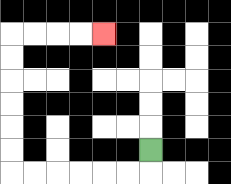{'start': '[6, 6]', 'end': '[4, 1]', 'path_directions': 'D,L,L,L,L,L,L,U,U,U,U,U,U,R,R,R,R', 'path_coordinates': '[[6, 6], [6, 7], [5, 7], [4, 7], [3, 7], [2, 7], [1, 7], [0, 7], [0, 6], [0, 5], [0, 4], [0, 3], [0, 2], [0, 1], [1, 1], [2, 1], [3, 1], [4, 1]]'}